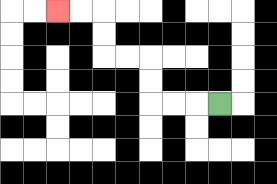{'start': '[9, 4]', 'end': '[2, 0]', 'path_directions': 'L,L,L,U,U,L,L,U,U,L,L', 'path_coordinates': '[[9, 4], [8, 4], [7, 4], [6, 4], [6, 3], [6, 2], [5, 2], [4, 2], [4, 1], [4, 0], [3, 0], [2, 0]]'}